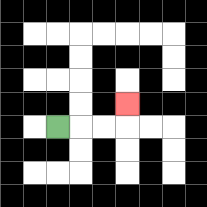{'start': '[2, 5]', 'end': '[5, 4]', 'path_directions': 'R,R,R,U', 'path_coordinates': '[[2, 5], [3, 5], [4, 5], [5, 5], [5, 4]]'}